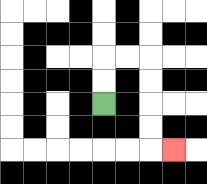{'start': '[4, 4]', 'end': '[7, 6]', 'path_directions': 'U,U,R,R,D,D,D,D,R', 'path_coordinates': '[[4, 4], [4, 3], [4, 2], [5, 2], [6, 2], [6, 3], [6, 4], [6, 5], [6, 6], [7, 6]]'}